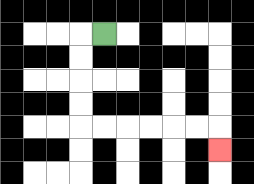{'start': '[4, 1]', 'end': '[9, 6]', 'path_directions': 'L,D,D,D,D,R,R,R,R,R,R,D', 'path_coordinates': '[[4, 1], [3, 1], [3, 2], [3, 3], [3, 4], [3, 5], [4, 5], [5, 5], [6, 5], [7, 5], [8, 5], [9, 5], [9, 6]]'}